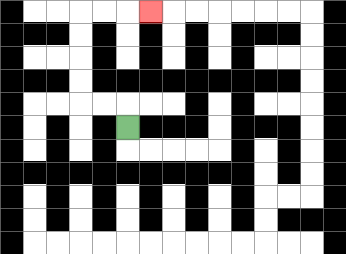{'start': '[5, 5]', 'end': '[6, 0]', 'path_directions': 'U,L,L,U,U,U,U,R,R,R', 'path_coordinates': '[[5, 5], [5, 4], [4, 4], [3, 4], [3, 3], [3, 2], [3, 1], [3, 0], [4, 0], [5, 0], [6, 0]]'}